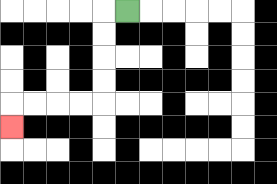{'start': '[5, 0]', 'end': '[0, 5]', 'path_directions': 'L,D,D,D,D,L,L,L,L,D', 'path_coordinates': '[[5, 0], [4, 0], [4, 1], [4, 2], [4, 3], [4, 4], [3, 4], [2, 4], [1, 4], [0, 4], [0, 5]]'}